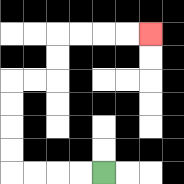{'start': '[4, 7]', 'end': '[6, 1]', 'path_directions': 'L,L,L,L,U,U,U,U,R,R,U,U,R,R,R,R', 'path_coordinates': '[[4, 7], [3, 7], [2, 7], [1, 7], [0, 7], [0, 6], [0, 5], [0, 4], [0, 3], [1, 3], [2, 3], [2, 2], [2, 1], [3, 1], [4, 1], [5, 1], [6, 1]]'}